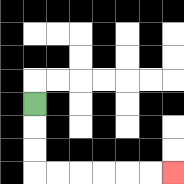{'start': '[1, 4]', 'end': '[7, 7]', 'path_directions': 'D,D,D,R,R,R,R,R,R', 'path_coordinates': '[[1, 4], [1, 5], [1, 6], [1, 7], [2, 7], [3, 7], [4, 7], [5, 7], [6, 7], [7, 7]]'}